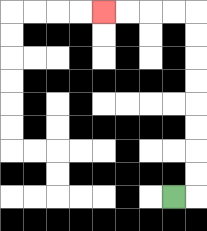{'start': '[7, 8]', 'end': '[4, 0]', 'path_directions': 'R,U,U,U,U,U,U,U,U,L,L,L,L', 'path_coordinates': '[[7, 8], [8, 8], [8, 7], [8, 6], [8, 5], [8, 4], [8, 3], [8, 2], [8, 1], [8, 0], [7, 0], [6, 0], [5, 0], [4, 0]]'}